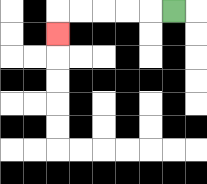{'start': '[7, 0]', 'end': '[2, 1]', 'path_directions': 'L,L,L,L,L,D', 'path_coordinates': '[[7, 0], [6, 0], [5, 0], [4, 0], [3, 0], [2, 0], [2, 1]]'}